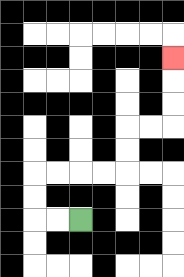{'start': '[3, 9]', 'end': '[7, 2]', 'path_directions': 'L,L,U,U,R,R,R,R,U,U,R,R,U,U,U', 'path_coordinates': '[[3, 9], [2, 9], [1, 9], [1, 8], [1, 7], [2, 7], [3, 7], [4, 7], [5, 7], [5, 6], [5, 5], [6, 5], [7, 5], [7, 4], [7, 3], [7, 2]]'}